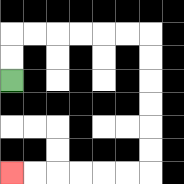{'start': '[0, 3]', 'end': '[0, 7]', 'path_directions': 'U,U,R,R,R,R,R,R,D,D,D,D,D,D,L,L,L,L,L,L', 'path_coordinates': '[[0, 3], [0, 2], [0, 1], [1, 1], [2, 1], [3, 1], [4, 1], [5, 1], [6, 1], [6, 2], [6, 3], [6, 4], [6, 5], [6, 6], [6, 7], [5, 7], [4, 7], [3, 7], [2, 7], [1, 7], [0, 7]]'}